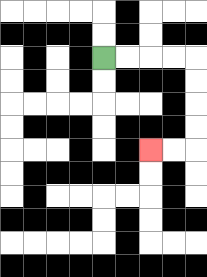{'start': '[4, 2]', 'end': '[6, 6]', 'path_directions': 'R,R,R,R,D,D,D,D,L,L', 'path_coordinates': '[[4, 2], [5, 2], [6, 2], [7, 2], [8, 2], [8, 3], [8, 4], [8, 5], [8, 6], [7, 6], [6, 6]]'}